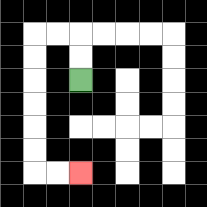{'start': '[3, 3]', 'end': '[3, 7]', 'path_directions': 'U,U,L,L,D,D,D,D,D,D,R,R', 'path_coordinates': '[[3, 3], [3, 2], [3, 1], [2, 1], [1, 1], [1, 2], [1, 3], [1, 4], [1, 5], [1, 6], [1, 7], [2, 7], [3, 7]]'}